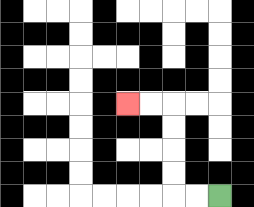{'start': '[9, 8]', 'end': '[5, 4]', 'path_directions': 'L,L,U,U,U,U,L,L', 'path_coordinates': '[[9, 8], [8, 8], [7, 8], [7, 7], [7, 6], [7, 5], [7, 4], [6, 4], [5, 4]]'}